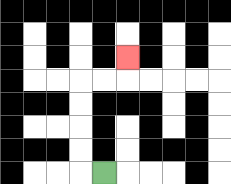{'start': '[4, 7]', 'end': '[5, 2]', 'path_directions': 'L,U,U,U,U,R,R,U', 'path_coordinates': '[[4, 7], [3, 7], [3, 6], [3, 5], [3, 4], [3, 3], [4, 3], [5, 3], [5, 2]]'}